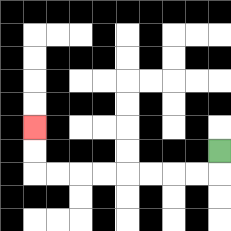{'start': '[9, 6]', 'end': '[1, 5]', 'path_directions': 'D,L,L,L,L,L,L,L,L,U,U', 'path_coordinates': '[[9, 6], [9, 7], [8, 7], [7, 7], [6, 7], [5, 7], [4, 7], [3, 7], [2, 7], [1, 7], [1, 6], [1, 5]]'}